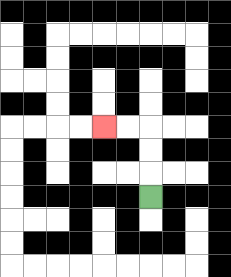{'start': '[6, 8]', 'end': '[4, 5]', 'path_directions': 'U,U,U,L,L', 'path_coordinates': '[[6, 8], [6, 7], [6, 6], [6, 5], [5, 5], [4, 5]]'}